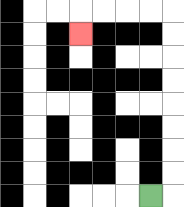{'start': '[6, 8]', 'end': '[3, 1]', 'path_directions': 'R,U,U,U,U,U,U,U,U,L,L,L,L,D', 'path_coordinates': '[[6, 8], [7, 8], [7, 7], [7, 6], [7, 5], [7, 4], [7, 3], [7, 2], [7, 1], [7, 0], [6, 0], [5, 0], [4, 0], [3, 0], [3, 1]]'}